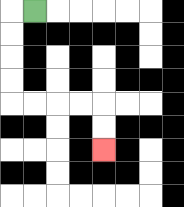{'start': '[1, 0]', 'end': '[4, 6]', 'path_directions': 'L,D,D,D,D,R,R,R,R,D,D', 'path_coordinates': '[[1, 0], [0, 0], [0, 1], [0, 2], [0, 3], [0, 4], [1, 4], [2, 4], [3, 4], [4, 4], [4, 5], [4, 6]]'}